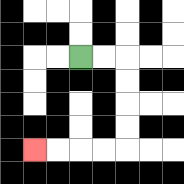{'start': '[3, 2]', 'end': '[1, 6]', 'path_directions': 'R,R,D,D,D,D,L,L,L,L', 'path_coordinates': '[[3, 2], [4, 2], [5, 2], [5, 3], [5, 4], [5, 5], [5, 6], [4, 6], [3, 6], [2, 6], [1, 6]]'}